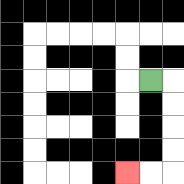{'start': '[6, 3]', 'end': '[5, 7]', 'path_directions': 'R,D,D,D,D,L,L', 'path_coordinates': '[[6, 3], [7, 3], [7, 4], [7, 5], [7, 6], [7, 7], [6, 7], [5, 7]]'}